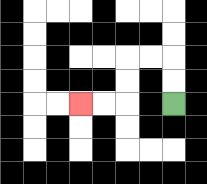{'start': '[7, 4]', 'end': '[3, 4]', 'path_directions': 'U,U,L,L,D,D,L,L', 'path_coordinates': '[[7, 4], [7, 3], [7, 2], [6, 2], [5, 2], [5, 3], [5, 4], [4, 4], [3, 4]]'}